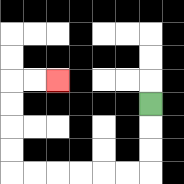{'start': '[6, 4]', 'end': '[2, 3]', 'path_directions': 'D,D,D,L,L,L,L,L,L,U,U,U,U,R,R', 'path_coordinates': '[[6, 4], [6, 5], [6, 6], [6, 7], [5, 7], [4, 7], [3, 7], [2, 7], [1, 7], [0, 7], [0, 6], [0, 5], [0, 4], [0, 3], [1, 3], [2, 3]]'}